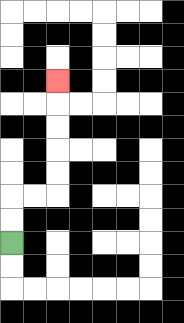{'start': '[0, 10]', 'end': '[2, 3]', 'path_directions': 'U,U,R,R,U,U,U,U,U', 'path_coordinates': '[[0, 10], [0, 9], [0, 8], [1, 8], [2, 8], [2, 7], [2, 6], [2, 5], [2, 4], [2, 3]]'}